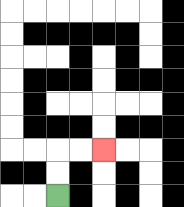{'start': '[2, 8]', 'end': '[4, 6]', 'path_directions': 'U,U,R,R', 'path_coordinates': '[[2, 8], [2, 7], [2, 6], [3, 6], [4, 6]]'}